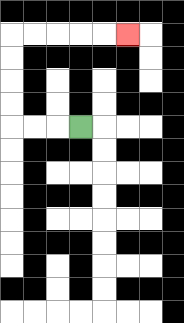{'start': '[3, 5]', 'end': '[5, 1]', 'path_directions': 'L,L,L,U,U,U,U,R,R,R,R,R', 'path_coordinates': '[[3, 5], [2, 5], [1, 5], [0, 5], [0, 4], [0, 3], [0, 2], [0, 1], [1, 1], [2, 1], [3, 1], [4, 1], [5, 1]]'}